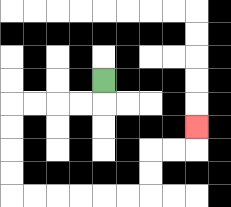{'start': '[4, 3]', 'end': '[8, 5]', 'path_directions': 'D,L,L,L,L,D,D,D,D,R,R,R,R,R,R,U,U,R,R,U', 'path_coordinates': '[[4, 3], [4, 4], [3, 4], [2, 4], [1, 4], [0, 4], [0, 5], [0, 6], [0, 7], [0, 8], [1, 8], [2, 8], [3, 8], [4, 8], [5, 8], [6, 8], [6, 7], [6, 6], [7, 6], [8, 6], [8, 5]]'}